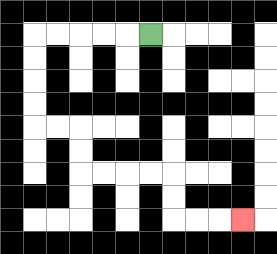{'start': '[6, 1]', 'end': '[10, 9]', 'path_directions': 'L,L,L,L,L,D,D,D,D,R,R,D,D,R,R,R,R,D,D,R,R,R', 'path_coordinates': '[[6, 1], [5, 1], [4, 1], [3, 1], [2, 1], [1, 1], [1, 2], [1, 3], [1, 4], [1, 5], [2, 5], [3, 5], [3, 6], [3, 7], [4, 7], [5, 7], [6, 7], [7, 7], [7, 8], [7, 9], [8, 9], [9, 9], [10, 9]]'}